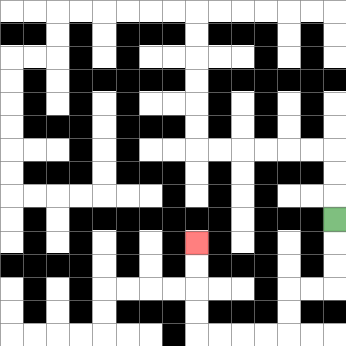{'start': '[14, 9]', 'end': '[8, 10]', 'path_directions': 'D,D,D,L,L,D,D,L,L,L,L,U,U,U,U', 'path_coordinates': '[[14, 9], [14, 10], [14, 11], [14, 12], [13, 12], [12, 12], [12, 13], [12, 14], [11, 14], [10, 14], [9, 14], [8, 14], [8, 13], [8, 12], [8, 11], [8, 10]]'}